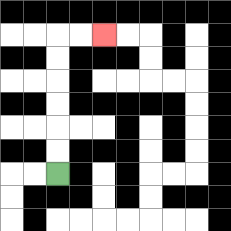{'start': '[2, 7]', 'end': '[4, 1]', 'path_directions': 'U,U,U,U,U,U,R,R', 'path_coordinates': '[[2, 7], [2, 6], [2, 5], [2, 4], [2, 3], [2, 2], [2, 1], [3, 1], [4, 1]]'}